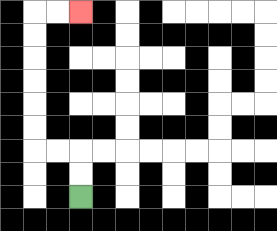{'start': '[3, 8]', 'end': '[3, 0]', 'path_directions': 'U,U,L,L,U,U,U,U,U,U,R,R', 'path_coordinates': '[[3, 8], [3, 7], [3, 6], [2, 6], [1, 6], [1, 5], [1, 4], [1, 3], [1, 2], [1, 1], [1, 0], [2, 0], [3, 0]]'}